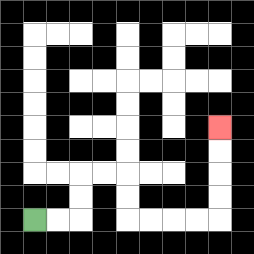{'start': '[1, 9]', 'end': '[9, 5]', 'path_directions': 'R,R,U,U,R,R,D,D,R,R,R,R,U,U,U,U', 'path_coordinates': '[[1, 9], [2, 9], [3, 9], [3, 8], [3, 7], [4, 7], [5, 7], [5, 8], [5, 9], [6, 9], [7, 9], [8, 9], [9, 9], [9, 8], [9, 7], [9, 6], [9, 5]]'}